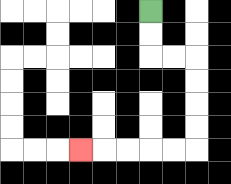{'start': '[6, 0]', 'end': '[3, 6]', 'path_directions': 'D,D,R,R,D,D,D,D,L,L,L,L,L', 'path_coordinates': '[[6, 0], [6, 1], [6, 2], [7, 2], [8, 2], [8, 3], [8, 4], [8, 5], [8, 6], [7, 6], [6, 6], [5, 6], [4, 6], [3, 6]]'}